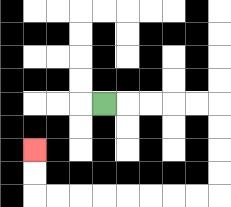{'start': '[4, 4]', 'end': '[1, 6]', 'path_directions': 'R,R,R,R,R,D,D,D,D,L,L,L,L,L,L,L,L,U,U', 'path_coordinates': '[[4, 4], [5, 4], [6, 4], [7, 4], [8, 4], [9, 4], [9, 5], [9, 6], [9, 7], [9, 8], [8, 8], [7, 8], [6, 8], [5, 8], [4, 8], [3, 8], [2, 8], [1, 8], [1, 7], [1, 6]]'}